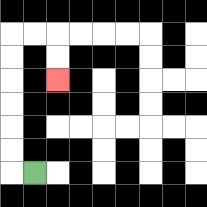{'start': '[1, 7]', 'end': '[2, 3]', 'path_directions': 'L,U,U,U,U,U,U,R,R,D,D', 'path_coordinates': '[[1, 7], [0, 7], [0, 6], [0, 5], [0, 4], [0, 3], [0, 2], [0, 1], [1, 1], [2, 1], [2, 2], [2, 3]]'}